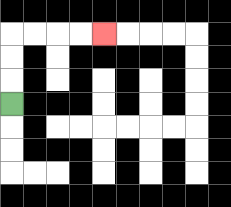{'start': '[0, 4]', 'end': '[4, 1]', 'path_directions': 'U,U,U,R,R,R,R', 'path_coordinates': '[[0, 4], [0, 3], [0, 2], [0, 1], [1, 1], [2, 1], [3, 1], [4, 1]]'}